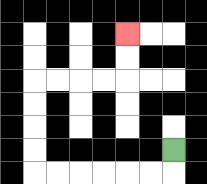{'start': '[7, 6]', 'end': '[5, 1]', 'path_directions': 'D,L,L,L,L,L,L,U,U,U,U,R,R,R,R,U,U', 'path_coordinates': '[[7, 6], [7, 7], [6, 7], [5, 7], [4, 7], [3, 7], [2, 7], [1, 7], [1, 6], [1, 5], [1, 4], [1, 3], [2, 3], [3, 3], [4, 3], [5, 3], [5, 2], [5, 1]]'}